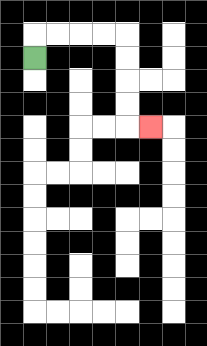{'start': '[1, 2]', 'end': '[6, 5]', 'path_directions': 'U,R,R,R,R,D,D,D,D,R', 'path_coordinates': '[[1, 2], [1, 1], [2, 1], [3, 1], [4, 1], [5, 1], [5, 2], [5, 3], [5, 4], [5, 5], [6, 5]]'}